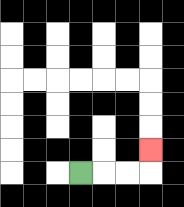{'start': '[3, 7]', 'end': '[6, 6]', 'path_directions': 'R,R,R,U', 'path_coordinates': '[[3, 7], [4, 7], [5, 7], [6, 7], [6, 6]]'}